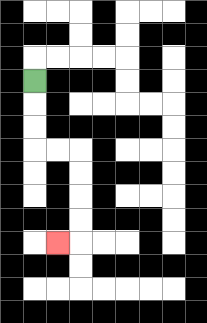{'start': '[1, 3]', 'end': '[2, 10]', 'path_directions': 'D,D,D,R,R,D,D,D,D,L', 'path_coordinates': '[[1, 3], [1, 4], [1, 5], [1, 6], [2, 6], [3, 6], [3, 7], [3, 8], [3, 9], [3, 10], [2, 10]]'}